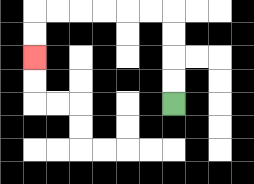{'start': '[7, 4]', 'end': '[1, 2]', 'path_directions': 'U,U,U,U,L,L,L,L,L,L,D,D', 'path_coordinates': '[[7, 4], [7, 3], [7, 2], [7, 1], [7, 0], [6, 0], [5, 0], [4, 0], [3, 0], [2, 0], [1, 0], [1, 1], [1, 2]]'}